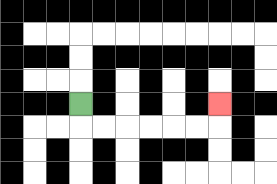{'start': '[3, 4]', 'end': '[9, 4]', 'path_directions': 'D,R,R,R,R,R,R,U', 'path_coordinates': '[[3, 4], [3, 5], [4, 5], [5, 5], [6, 5], [7, 5], [8, 5], [9, 5], [9, 4]]'}